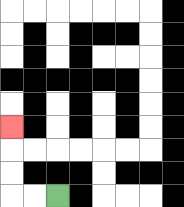{'start': '[2, 8]', 'end': '[0, 5]', 'path_directions': 'L,L,U,U,U', 'path_coordinates': '[[2, 8], [1, 8], [0, 8], [0, 7], [0, 6], [0, 5]]'}